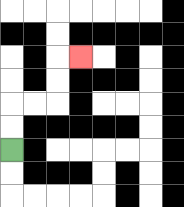{'start': '[0, 6]', 'end': '[3, 2]', 'path_directions': 'U,U,R,R,U,U,R', 'path_coordinates': '[[0, 6], [0, 5], [0, 4], [1, 4], [2, 4], [2, 3], [2, 2], [3, 2]]'}